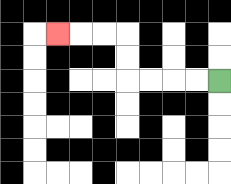{'start': '[9, 3]', 'end': '[2, 1]', 'path_directions': 'L,L,L,L,U,U,L,L,L', 'path_coordinates': '[[9, 3], [8, 3], [7, 3], [6, 3], [5, 3], [5, 2], [5, 1], [4, 1], [3, 1], [2, 1]]'}